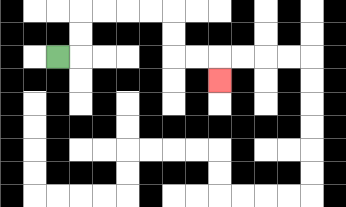{'start': '[2, 2]', 'end': '[9, 3]', 'path_directions': 'R,U,U,R,R,R,R,D,D,R,R,D', 'path_coordinates': '[[2, 2], [3, 2], [3, 1], [3, 0], [4, 0], [5, 0], [6, 0], [7, 0], [7, 1], [7, 2], [8, 2], [9, 2], [9, 3]]'}